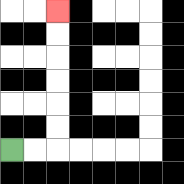{'start': '[0, 6]', 'end': '[2, 0]', 'path_directions': 'R,R,U,U,U,U,U,U', 'path_coordinates': '[[0, 6], [1, 6], [2, 6], [2, 5], [2, 4], [2, 3], [2, 2], [2, 1], [2, 0]]'}